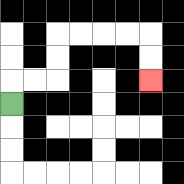{'start': '[0, 4]', 'end': '[6, 3]', 'path_directions': 'U,R,R,U,U,R,R,R,R,D,D', 'path_coordinates': '[[0, 4], [0, 3], [1, 3], [2, 3], [2, 2], [2, 1], [3, 1], [4, 1], [5, 1], [6, 1], [6, 2], [6, 3]]'}